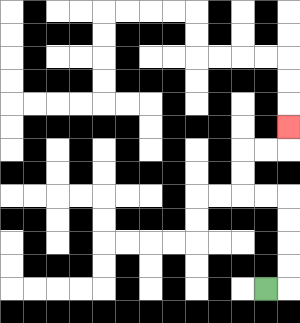{'start': '[11, 12]', 'end': '[12, 5]', 'path_directions': 'R,U,U,U,U,L,L,U,U,R,R,U', 'path_coordinates': '[[11, 12], [12, 12], [12, 11], [12, 10], [12, 9], [12, 8], [11, 8], [10, 8], [10, 7], [10, 6], [11, 6], [12, 6], [12, 5]]'}